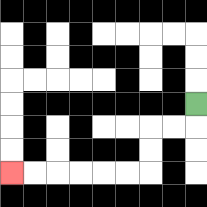{'start': '[8, 4]', 'end': '[0, 7]', 'path_directions': 'D,L,L,D,D,L,L,L,L,L,L', 'path_coordinates': '[[8, 4], [8, 5], [7, 5], [6, 5], [6, 6], [6, 7], [5, 7], [4, 7], [3, 7], [2, 7], [1, 7], [0, 7]]'}